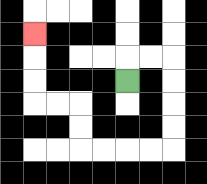{'start': '[5, 3]', 'end': '[1, 1]', 'path_directions': 'U,R,R,D,D,D,D,L,L,L,L,U,U,L,L,U,U,U', 'path_coordinates': '[[5, 3], [5, 2], [6, 2], [7, 2], [7, 3], [7, 4], [7, 5], [7, 6], [6, 6], [5, 6], [4, 6], [3, 6], [3, 5], [3, 4], [2, 4], [1, 4], [1, 3], [1, 2], [1, 1]]'}